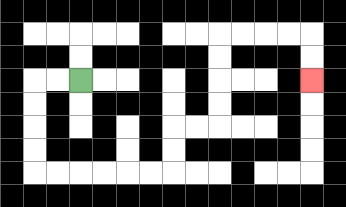{'start': '[3, 3]', 'end': '[13, 3]', 'path_directions': 'L,L,D,D,D,D,R,R,R,R,R,R,U,U,R,R,U,U,U,U,R,R,R,R,D,D', 'path_coordinates': '[[3, 3], [2, 3], [1, 3], [1, 4], [1, 5], [1, 6], [1, 7], [2, 7], [3, 7], [4, 7], [5, 7], [6, 7], [7, 7], [7, 6], [7, 5], [8, 5], [9, 5], [9, 4], [9, 3], [9, 2], [9, 1], [10, 1], [11, 1], [12, 1], [13, 1], [13, 2], [13, 3]]'}